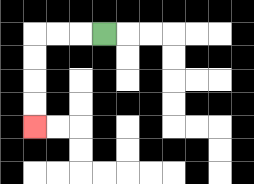{'start': '[4, 1]', 'end': '[1, 5]', 'path_directions': 'L,L,L,D,D,D,D', 'path_coordinates': '[[4, 1], [3, 1], [2, 1], [1, 1], [1, 2], [1, 3], [1, 4], [1, 5]]'}